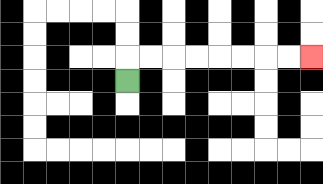{'start': '[5, 3]', 'end': '[13, 2]', 'path_directions': 'U,R,R,R,R,R,R,R,R', 'path_coordinates': '[[5, 3], [5, 2], [6, 2], [7, 2], [8, 2], [9, 2], [10, 2], [11, 2], [12, 2], [13, 2]]'}